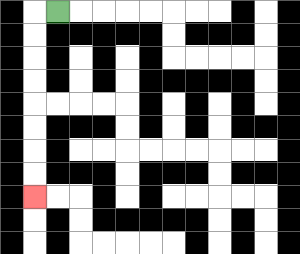{'start': '[2, 0]', 'end': '[1, 8]', 'path_directions': 'L,D,D,D,D,D,D,D,D', 'path_coordinates': '[[2, 0], [1, 0], [1, 1], [1, 2], [1, 3], [1, 4], [1, 5], [1, 6], [1, 7], [1, 8]]'}